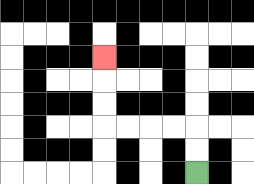{'start': '[8, 7]', 'end': '[4, 2]', 'path_directions': 'U,U,L,L,L,L,U,U,U', 'path_coordinates': '[[8, 7], [8, 6], [8, 5], [7, 5], [6, 5], [5, 5], [4, 5], [4, 4], [4, 3], [4, 2]]'}